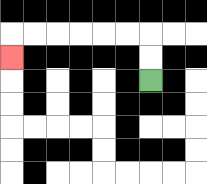{'start': '[6, 3]', 'end': '[0, 2]', 'path_directions': 'U,U,L,L,L,L,L,L,D', 'path_coordinates': '[[6, 3], [6, 2], [6, 1], [5, 1], [4, 1], [3, 1], [2, 1], [1, 1], [0, 1], [0, 2]]'}